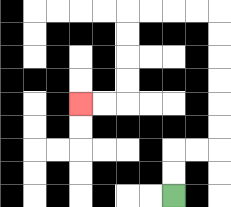{'start': '[7, 8]', 'end': '[3, 4]', 'path_directions': 'U,U,R,R,U,U,U,U,U,U,L,L,L,L,D,D,D,D,L,L', 'path_coordinates': '[[7, 8], [7, 7], [7, 6], [8, 6], [9, 6], [9, 5], [9, 4], [9, 3], [9, 2], [9, 1], [9, 0], [8, 0], [7, 0], [6, 0], [5, 0], [5, 1], [5, 2], [5, 3], [5, 4], [4, 4], [3, 4]]'}